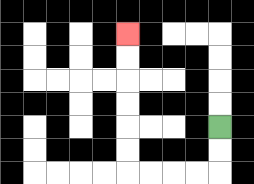{'start': '[9, 5]', 'end': '[5, 1]', 'path_directions': 'D,D,L,L,L,L,U,U,U,U,U,U', 'path_coordinates': '[[9, 5], [9, 6], [9, 7], [8, 7], [7, 7], [6, 7], [5, 7], [5, 6], [5, 5], [5, 4], [5, 3], [5, 2], [5, 1]]'}